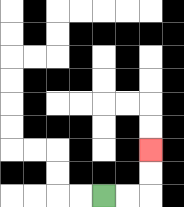{'start': '[4, 8]', 'end': '[6, 6]', 'path_directions': 'R,R,U,U', 'path_coordinates': '[[4, 8], [5, 8], [6, 8], [6, 7], [6, 6]]'}